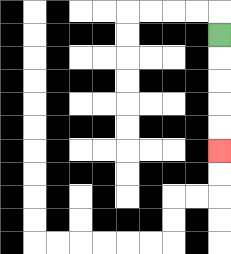{'start': '[9, 1]', 'end': '[9, 6]', 'path_directions': 'D,D,D,D,D', 'path_coordinates': '[[9, 1], [9, 2], [9, 3], [9, 4], [9, 5], [9, 6]]'}